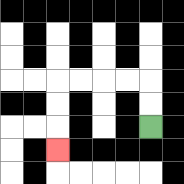{'start': '[6, 5]', 'end': '[2, 6]', 'path_directions': 'U,U,L,L,L,L,D,D,D', 'path_coordinates': '[[6, 5], [6, 4], [6, 3], [5, 3], [4, 3], [3, 3], [2, 3], [2, 4], [2, 5], [2, 6]]'}